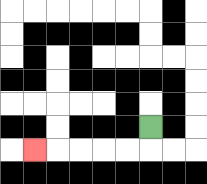{'start': '[6, 5]', 'end': '[1, 6]', 'path_directions': 'D,L,L,L,L,L', 'path_coordinates': '[[6, 5], [6, 6], [5, 6], [4, 6], [3, 6], [2, 6], [1, 6]]'}